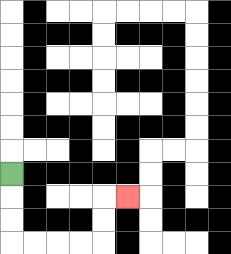{'start': '[0, 7]', 'end': '[5, 8]', 'path_directions': 'D,D,D,R,R,R,R,U,U,R', 'path_coordinates': '[[0, 7], [0, 8], [0, 9], [0, 10], [1, 10], [2, 10], [3, 10], [4, 10], [4, 9], [4, 8], [5, 8]]'}